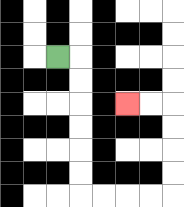{'start': '[2, 2]', 'end': '[5, 4]', 'path_directions': 'R,D,D,D,D,D,D,R,R,R,R,U,U,U,U,L,L', 'path_coordinates': '[[2, 2], [3, 2], [3, 3], [3, 4], [3, 5], [3, 6], [3, 7], [3, 8], [4, 8], [5, 8], [6, 8], [7, 8], [7, 7], [7, 6], [7, 5], [7, 4], [6, 4], [5, 4]]'}